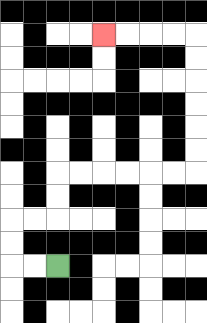{'start': '[2, 11]', 'end': '[4, 1]', 'path_directions': 'L,L,U,U,R,R,U,U,R,R,R,R,R,R,U,U,U,U,U,U,L,L,L,L', 'path_coordinates': '[[2, 11], [1, 11], [0, 11], [0, 10], [0, 9], [1, 9], [2, 9], [2, 8], [2, 7], [3, 7], [4, 7], [5, 7], [6, 7], [7, 7], [8, 7], [8, 6], [8, 5], [8, 4], [8, 3], [8, 2], [8, 1], [7, 1], [6, 1], [5, 1], [4, 1]]'}